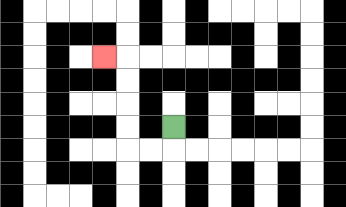{'start': '[7, 5]', 'end': '[4, 2]', 'path_directions': 'D,L,L,U,U,U,U,L', 'path_coordinates': '[[7, 5], [7, 6], [6, 6], [5, 6], [5, 5], [5, 4], [5, 3], [5, 2], [4, 2]]'}